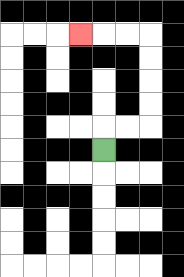{'start': '[4, 6]', 'end': '[3, 1]', 'path_directions': 'U,R,R,U,U,U,U,L,L,L', 'path_coordinates': '[[4, 6], [4, 5], [5, 5], [6, 5], [6, 4], [6, 3], [6, 2], [6, 1], [5, 1], [4, 1], [3, 1]]'}